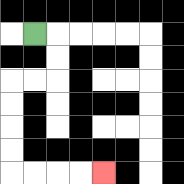{'start': '[1, 1]', 'end': '[4, 7]', 'path_directions': 'R,D,D,L,L,D,D,D,D,R,R,R,R', 'path_coordinates': '[[1, 1], [2, 1], [2, 2], [2, 3], [1, 3], [0, 3], [0, 4], [0, 5], [0, 6], [0, 7], [1, 7], [2, 7], [3, 7], [4, 7]]'}